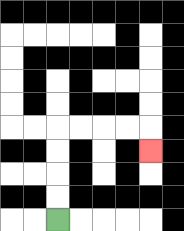{'start': '[2, 9]', 'end': '[6, 6]', 'path_directions': 'U,U,U,U,R,R,R,R,D', 'path_coordinates': '[[2, 9], [2, 8], [2, 7], [2, 6], [2, 5], [3, 5], [4, 5], [5, 5], [6, 5], [6, 6]]'}